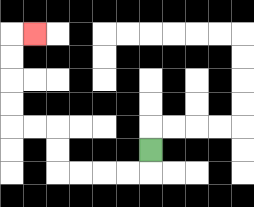{'start': '[6, 6]', 'end': '[1, 1]', 'path_directions': 'D,L,L,L,L,U,U,L,L,U,U,U,U,R', 'path_coordinates': '[[6, 6], [6, 7], [5, 7], [4, 7], [3, 7], [2, 7], [2, 6], [2, 5], [1, 5], [0, 5], [0, 4], [0, 3], [0, 2], [0, 1], [1, 1]]'}